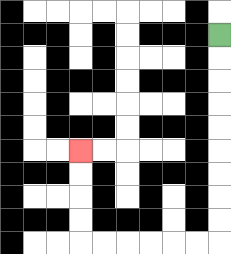{'start': '[9, 1]', 'end': '[3, 6]', 'path_directions': 'D,D,D,D,D,D,D,D,D,L,L,L,L,L,L,U,U,U,U', 'path_coordinates': '[[9, 1], [9, 2], [9, 3], [9, 4], [9, 5], [9, 6], [9, 7], [9, 8], [9, 9], [9, 10], [8, 10], [7, 10], [6, 10], [5, 10], [4, 10], [3, 10], [3, 9], [3, 8], [3, 7], [3, 6]]'}